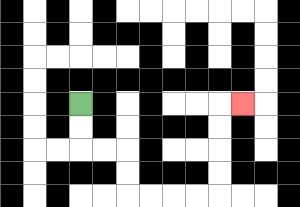{'start': '[3, 4]', 'end': '[10, 4]', 'path_directions': 'D,D,R,R,D,D,R,R,R,R,U,U,U,U,R', 'path_coordinates': '[[3, 4], [3, 5], [3, 6], [4, 6], [5, 6], [5, 7], [5, 8], [6, 8], [7, 8], [8, 8], [9, 8], [9, 7], [9, 6], [9, 5], [9, 4], [10, 4]]'}